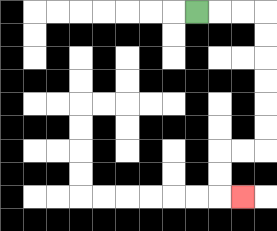{'start': '[8, 0]', 'end': '[10, 8]', 'path_directions': 'R,R,R,D,D,D,D,D,D,L,L,D,D,R', 'path_coordinates': '[[8, 0], [9, 0], [10, 0], [11, 0], [11, 1], [11, 2], [11, 3], [11, 4], [11, 5], [11, 6], [10, 6], [9, 6], [9, 7], [9, 8], [10, 8]]'}